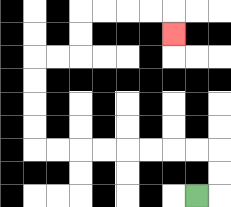{'start': '[8, 8]', 'end': '[7, 1]', 'path_directions': 'R,U,U,L,L,L,L,L,L,L,L,U,U,U,U,R,R,U,U,R,R,R,R,D', 'path_coordinates': '[[8, 8], [9, 8], [9, 7], [9, 6], [8, 6], [7, 6], [6, 6], [5, 6], [4, 6], [3, 6], [2, 6], [1, 6], [1, 5], [1, 4], [1, 3], [1, 2], [2, 2], [3, 2], [3, 1], [3, 0], [4, 0], [5, 0], [6, 0], [7, 0], [7, 1]]'}